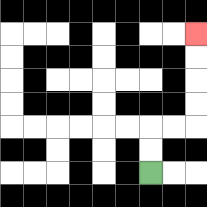{'start': '[6, 7]', 'end': '[8, 1]', 'path_directions': 'U,U,R,R,U,U,U,U', 'path_coordinates': '[[6, 7], [6, 6], [6, 5], [7, 5], [8, 5], [8, 4], [8, 3], [8, 2], [8, 1]]'}